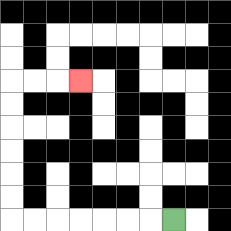{'start': '[7, 9]', 'end': '[3, 3]', 'path_directions': 'L,L,L,L,L,L,L,U,U,U,U,U,U,R,R,R', 'path_coordinates': '[[7, 9], [6, 9], [5, 9], [4, 9], [3, 9], [2, 9], [1, 9], [0, 9], [0, 8], [0, 7], [0, 6], [0, 5], [0, 4], [0, 3], [1, 3], [2, 3], [3, 3]]'}